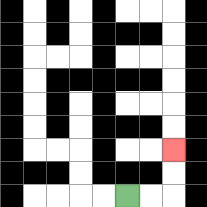{'start': '[5, 8]', 'end': '[7, 6]', 'path_directions': 'R,R,U,U', 'path_coordinates': '[[5, 8], [6, 8], [7, 8], [7, 7], [7, 6]]'}